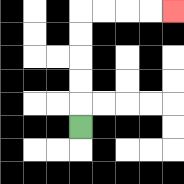{'start': '[3, 5]', 'end': '[7, 0]', 'path_directions': 'U,U,U,U,U,R,R,R,R', 'path_coordinates': '[[3, 5], [3, 4], [3, 3], [3, 2], [3, 1], [3, 0], [4, 0], [5, 0], [6, 0], [7, 0]]'}